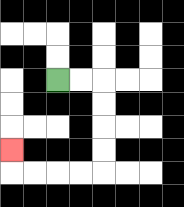{'start': '[2, 3]', 'end': '[0, 6]', 'path_directions': 'R,R,D,D,D,D,L,L,L,L,U', 'path_coordinates': '[[2, 3], [3, 3], [4, 3], [4, 4], [4, 5], [4, 6], [4, 7], [3, 7], [2, 7], [1, 7], [0, 7], [0, 6]]'}